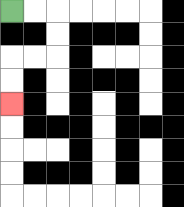{'start': '[0, 0]', 'end': '[0, 4]', 'path_directions': 'R,R,D,D,L,L,D,D', 'path_coordinates': '[[0, 0], [1, 0], [2, 0], [2, 1], [2, 2], [1, 2], [0, 2], [0, 3], [0, 4]]'}